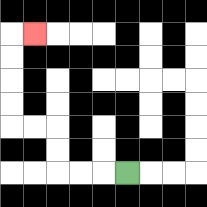{'start': '[5, 7]', 'end': '[1, 1]', 'path_directions': 'L,L,L,U,U,L,L,U,U,U,U,R', 'path_coordinates': '[[5, 7], [4, 7], [3, 7], [2, 7], [2, 6], [2, 5], [1, 5], [0, 5], [0, 4], [0, 3], [0, 2], [0, 1], [1, 1]]'}